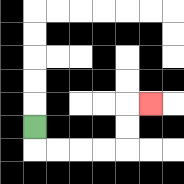{'start': '[1, 5]', 'end': '[6, 4]', 'path_directions': 'D,R,R,R,R,U,U,R', 'path_coordinates': '[[1, 5], [1, 6], [2, 6], [3, 6], [4, 6], [5, 6], [5, 5], [5, 4], [6, 4]]'}